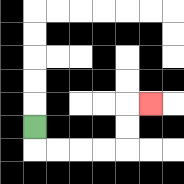{'start': '[1, 5]', 'end': '[6, 4]', 'path_directions': 'D,R,R,R,R,U,U,R', 'path_coordinates': '[[1, 5], [1, 6], [2, 6], [3, 6], [4, 6], [5, 6], [5, 5], [5, 4], [6, 4]]'}